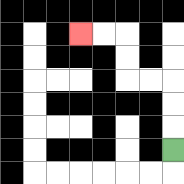{'start': '[7, 6]', 'end': '[3, 1]', 'path_directions': 'U,U,U,L,L,U,U,L,L', 'path_coordinates': '[[7, 6], [7, 5], [7, 4], [7, 3], [6, 3], [5, 3], [5, 2], [5, 1], [4, 1], [3, 1]]'}